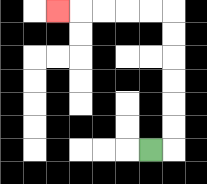{'start': '[6, 6]', 'end': '[2, 0]', 'path_directions': 'R,U,U,U,U,U,U,L,L,L,L,L', 'path_coordinates': '[[6, 6], [7, 6], [7, 5], [7, 4], [7, 3], [7, 2], [7, 1], [7, 0], [6, 0], [5, 0], [4, 0], [3, 0], [2, 0]]'}